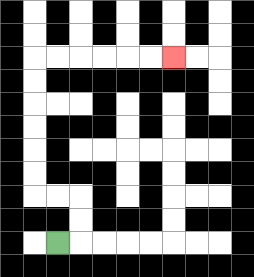{'start': '[2, 10]', 'end': '[7, 2]', 'path_directions': 'R,U,U,L,L,U,U,U,U,U,U,R,R,R,R,R,R', 'path_coordinates': '[[2, 10], [3, 10], [3, 9], [3, 8], [2, 8], [1, 8], [1, 7], [1, 6], [1, 5], [1, 4], [1, 3], [1, 2], [2, 2], [3, 2], [4, 2], [5, 2], [6, 2], [7, 2]]'}